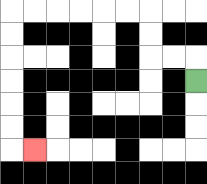{'start': '[8, 3]', 'end': '[1, 6]', 'path_directions': 'U,L,L,U,U,L,L,L,L,L,L,D,D,D,D,D,D,R', 'path_coordinates': '[[8, 3], [8, 2], [7, 2], [6, 2], [6, 1], [6, 0], [5, 0], [4, 0], [3, 0], [2, 0], [1, 0], [0, 0], [0, 1], [0, 2], [0, 3], [0, 4], [0, 5], [0, 6], [1, 6]]'}